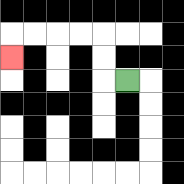{'start': '[5, 3]', 'end': '[0, 2]', 'path_directions': 'L,U,U,L,L,L,L,D', 'path_coordinates': '[[5, 3], [4, 3], [4, 2], [4, 1], [3, 1], [2, 1], [1, 1], [0, 1], [0, 2]]'}